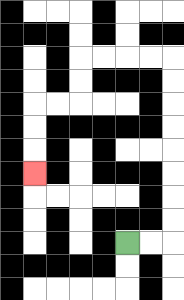{'start': '[5, 10]', 'end': '[1, 7]', 'path_directions': 'R,R,U,U,U,U,U,U,U,U,L,L,L,L,D,D,L,L,D,D,D', 'path_coordinates': '[[5, 10], [6, 10], [7, 10], [7, 9], [7, 8], [7, 7], [7, 6], [7, 5], [7, 4], [7, 3], [7, 2], [6, 2], [5, 2], [4, 2], [3, 2], [3, 3], [3, 4], [2, 4], [1, 4], [1, 5], [1, 6], [1, 7]]'}